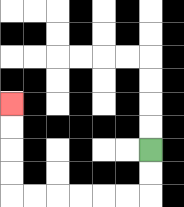{'start': '[6, 6]', 'end': '[0, 4]', 'path_directions': 'D,D,L,L,L,L,L,L,U,U,U,U', 'path_coordinates': '[[6, 6], [6, 7], [6, 8], [5, 8], [4, 8], [3, 8], [2, 8], [1, 8], [0, 8], [0, 7], [0, 6], [0, 5], [0, 4]]'}